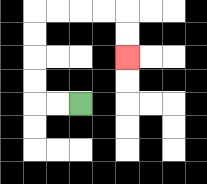{'start': '[3, 4]', 'end': '[5, 2]', 'path_directions': 'L,L,U,U,U,U,R,R,R,R,D,D', 'path_coordinates': '[[3, 4], [2, 4], [1, 4], [1, 3], [1, 2], [1, 1], [1, 0], [2, 0], [3, 0], [4, 0], [5, 0], [5, 1], [5, 2]]'}